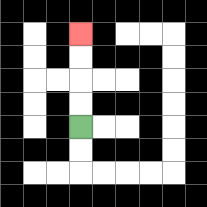{'start': '[3, 5]', 'end': '[3, 1]', 'path_directions': 'U,U,U,U', 'path_coordinates': '[[3, 5], [3, 4], [3, 3], [3, 2], [3, 1]]'}